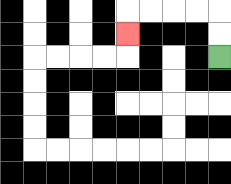{'start': '[9, 2]', 'end': '[5, 1]', 'path_directions': 'U,U,L,L,L,L,D', 'path_coordinates': '[[9, 2], [9, 1], [9, 0], [8, 0], [7, 0], [6, 0], [5, 0], [5, 1]]'}